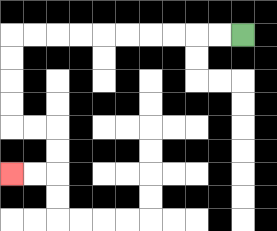{'start': '[10, 1]', 'end': '[0, 7]', 'path_directions': 'L,L,L,L,L,L,L,L,L,L,D,D,D,D,R,R,D,D,L,L', 'path_coordinates': '[[10, 1], [9, 1], [8, 1], [7, 1], [6, 1], [5, 1], [4, 1], [3, 1], [2, 1], [1, 1], [0, 1], [0, 2], [0, 3], [0, 4], [0, 5], [1, 5], [2, 5], [2, 6], [2, 7], [1, 7], [0, 7]]'}